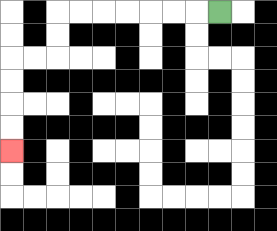{'start': '[9, 0]', 'end': '[0, 6]', 'path_directions': 'L,L,L,L,L,L,L,D,D,L,L,D,D,D,D', 'path_coordinates': '[[9, 0], [8, 0], [7, 0], [6, 0], [5, 0], [4, 0], [3, 0], [2, 0], [2, 1], [2, 2], [1, 2], [0, 2], [0, 3], [0, 4], [0, 5], [0, 6]]'}